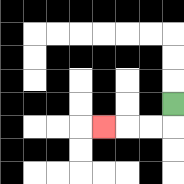{'start': '[7, 4]', 'end': '[4, 5]', 'path_directions': 'D,L,L,L', 'path_coordinates': '[[7, 4], [7, 5], [6, 5], [5, 5], [4, 5]]'}